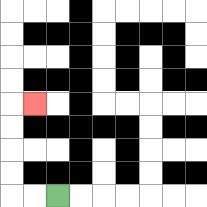{'start': '[2, 8]', 'end': '[1, 4]', 'path_directions': 'L,L,U,U,U,U,R', 'path_coordinates': '[[2, 8], [1, 8], [0, 8], [0, 7], [0, 6], [0, 5], [0, 4], [1, 4]]'}